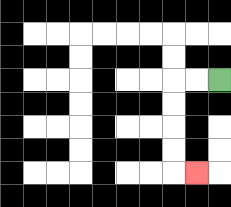{'start': '[9, 3]', 'end': '[8, 7]', 'path_directions': 'L,L,D,D,D,D,R', 'path_coordinates': '[[9, 3], [8, 3], [7, 3], [7, 4], [7, 5], [7, 6], [7, 7], [8, 7]]'}